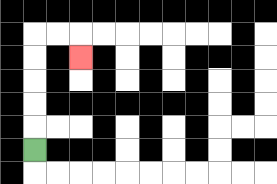{'start': '[1, 6]', 'end': '[3, 2]', 'path_directions': 'U,U,U,U,U,R,R,D', 'path_coordinates': '[[1, 6], [1, 5], [1, 4], [1, 3], [1, 2], [1, 1], [2, 1], [3, 1], [3, 2]]'}